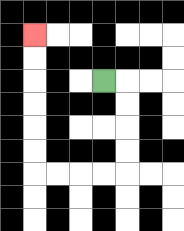{'start': '[4, 3]', 'end': '[1, 1]', 'path_directions': 'R,D,D,D,D,L,L,L,L,U,U,U,U,U,U', 'path_coordinates': '[[4, 3], [5, 3], [5, 4], [5, 5], [5, 6], [5, 7], [4, 7], [3, 7], [2, 7], [1, 7], [1, 6], [1, 5], [1, 4], [1, 3], [1, 2], [1, 1]]'}